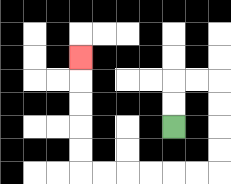{'start': '[7, 5]', 'end': '[3, 2]', 'path_directions': 'U,U,R,R,D,D,D,D,L,L,L,L,L,L,U,U,U,U,U', 'path_coordinates': '[[7, 5], [7, 4], [7, 3], [8, 3], [9, 3], [9, 4], [9, 5], [9, 6], [9, 7], [8, 7], [7, 7], [6, 7], [5, 7], [4, 7], [3, 7], [3, 6], [3, 5], [3, 4], [3, 3], [3, 2]]'}